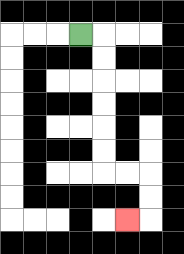{'start': '[3, 1]', 'end': '[5, 9]', 'path_directions': 'R,D,D,D,D,D,D,R,R,D,D,L', 'path_coordinates': '[[3, 1], [4, 1], [4, 2], [4, 3], [4, 4], [4, 5], [4, 6], [4, 7], [5, 7], [6, 7], [6, 8], [6, 9], [5, 9]]'}